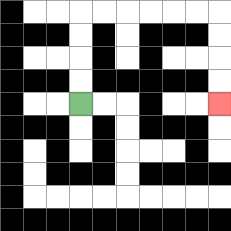{'start': '[3, 4]', 'end': '[9, 4]', 'path_directions': 'U,U,U,U,R,R,R,R,R,R,D,D,D,D', 'path_coordinates': '[[3, 4], [3, 3], [3, 2], [3, 1], [3, 0], [4, 0], [5, 0], [6, 0], [7, 0], [8, 0], [9, 0], [9, 1], [9, 2], [9, 3], [9, 4]]'}